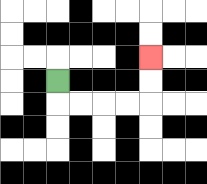{'start': '[2, 3]', 'end': '[6, 2]', 'path_directions': 'D,R,R,R,R,U,U', 'path_coordinates': '[[2, 3], [2, 4], [3, 4], [4, 4], [5, 4], [6, 4], [6, 3], [6, 2]]'}